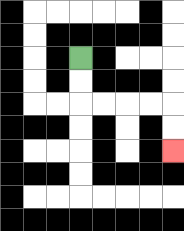{'start': '[3, 2]', 'end': '[7, 6]', 'path_directions': 'D,D,R,R,R,R,D,D', 'path_coordinates': '[[3, 2], [3, 3], [3, 4], [4, 4], [5, 4], [6, 4], [7, 4], [7, 5], [7, 6]]'}